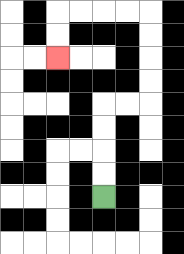{'start': '[4, 8]', 'end': '[2, 2]', 'path_directions': 'U,U,U,U,R,R,U,U,U,U,L,L,L,L,D,D', 'path_coordinates': '[[4, 8], [4, 7], [4, 6], [4, 5], [4, 4], [5, 4], [6, 4], [6, 3], [6, 2], [6, 1], [6, 0], [5, 0], [4, 0], [3, 0], [2, 0], [2, 1], [2, 2]]'}